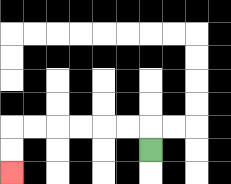{'start': '[6, 6]', 'end': '[0, 7]', 'path_directions': 'U,L,L,L,L,L,L,D,D', 'path_coordinates': '[[6, 6], [6, 5], [5, 5], [4, 5], [3, 5], [2, 5], [1, 5], [0, 5], [0, 6], [0, 7]]'}